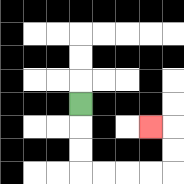{'start': '[3, 4]', 'end': '[6, 5]', 'path_directions': 'D,D,D,R,R,R,R,U,U,L', 'path_coordinates': '[[3, 4], [3, 5], [3, 6], [3, 7], [4, 7], [5, 7], [6, 7], [7, 7], [7, 6], [7, 5], [6, 5]]'}